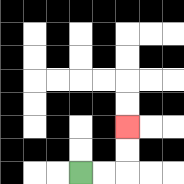{'start': '[3, 7]', 'end': '[5, 5]', 'path_directions': 'R,R,U,U', 'path_coordinates': '[[3, 7], [4, 7], [5, 7], [5, 6], [5, 5]]'}